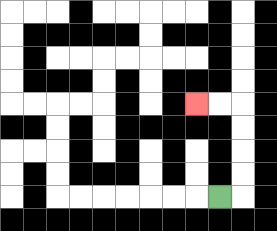{'start': '[9, 8]', 'end': '[8, 4]', 'path_directions': 'R,U,U,U,U,L,L', 'path_coordinates': '[[9, 8], [10, 8], [10, 7], [10, 6], [10, 5], [10, 4], [9, 4], [8, 4]]'}